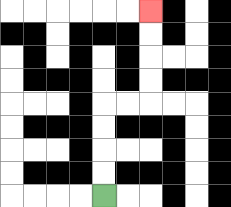{'start': '[4, 8]', 'end': '[6, 0]', 'path_directions': 'U,U,U,U,R,R,U,U,U,U', 'path_coordinates': '[[4, 8], [4, 7], [4, 6], [4, 5], [4, 4], [5, 4], [6, 4], [6, 3], [6, 2], [6, 1], [6, 0]]'}